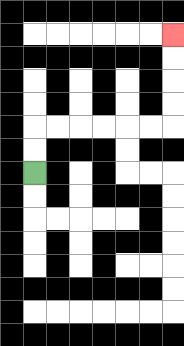{'start': '[1, 7]', 'end': '[7, 1]', 'path_directions': 'U,U,R,R,R,R,R,R,U,U,U,U', 'path_coordinates': '[[1, 7], [1, 6], [1, 5], [2, 5], [3, 5], [4, 5], [5, 5], [6, 5], [7, 5], [7, 4], [7, 3], [7, 2], [7, 1]]'}